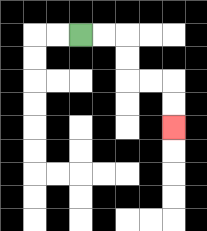{'start': '[3, 1]', 'end': '[7, 5]', 'path_directions': 'R,R,D,D,R,R,D,D', 'path_coordinates': '[[3, 1], [4, 1], [5, 1], [5, 2], [5, 3], [6, 3], [7, 3], [7, 4], [7, 5]]'}